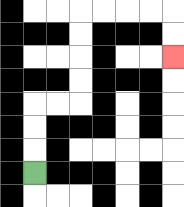{'start': '[1, 7]', 'end': '[7, 2]', 'path_directions': 'U,U,U,R,R,U,U,U,U,R,R,R,R,D,D', 'path_coordinates': '[[1, 7], [1, 6], [1, 5], [1, 4], [2, 4], [3, 4], [3, 3], [3, 2], [3, 1], [3, 0], [4, 0], [5, 0], [6, 0], [7, 0], [7, 1], [7, 2]]'}